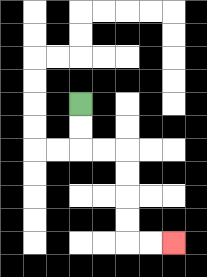{'start': '[3, 4]', 'end': '[7, 10]', 'path_directions': 'D,D,R,R,D,D,D,D,R,R', 'path_coordinates': '[[3, 4], [3, 5], [3, 6], [4, 6], [5, 6], [5, 7], [5, 8], [5, 9], [5, 10], [6, 10], [7, 10]]'}